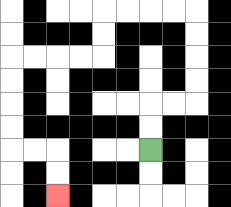{'start': '[6, 6]', 'end': '[2, 8]', 'path_directions': 'U,U,R,R,U,U,U,U,L,L,L,L,D,D,L,L,L,L,D,D,D,D,R,R,D,D', 'path_coordinates': '[[6, 6], [6, 5], [6, 4], [7, 4], [8, 4], [8, 3], [8, 2], [8, 1], [8, 0], [7, 0], [6, 0], [5, 0], [4, 0], [4, 1], [4, 2], [3, 2], [2, 2], [1, 2], [0, 2], [0, 3], [0, 4], [0, 5], [0, 6], [1, 6], [2, 6], [2, 7], [2, 8]]'}